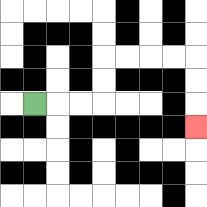{'start': '[1, 4]', 'end': '[8, 5]', 'path_directions': 'R,R,R,U,U,R,R,R,R,D,D,D', 'path_coordinates': '[[1, 4], [2, 4], [3, 4], [4, 4], [4, 3], [4, 2], [5, 2], [6, 2], [7, 2], [8, 2], [8, 3], [8, 4], [8, 5]]'}